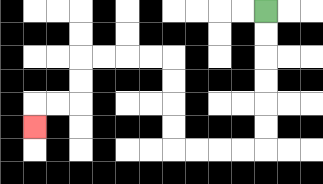{'start': '[11, 0]', 'end': '[1, 5]', 'path_directions': 'D,D,D,D,D,D,L,L,L,L,U,U,U,U,L,L,L,L,D,D,L,L,D', 'path_coordinates': '[[11, 0], [11, 1], [11, 2], [11, 3], [11, 4], [11, 5], [11, 6], [10, 6], [9, 6], [8, 6], [7, 6], [7, 5], [7, 4], [7, 3], [7, 2], [6, 2], [5, 2], [4, 2], [3, 2], [3, 3], [3, 4], [2, 4], [1, 4], [1, 5]]'}